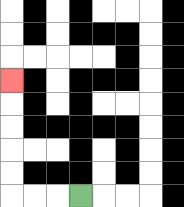{'start': '[3, 8]', 'end': '[0, 3]', 'path_directions': 'L,L,L,U,U,U,U,U', 'path_coordinates': '[[3, 8], [2, 8], [1, 8], [0, 8], [0, 7], [0, 6], [0, 5], [0, 4], [0, 3]]'}